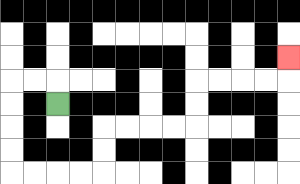{'start': '[2, 4]', 'end': '[12, 2]', 'path_directions': 'U,L,L,D,D,D,D,R,R,R,R,U,U,R,R,R,R,U,U,R,R,R,R,U', 'path_coordinates': '[[2, 4], [2, 3], [1, 3], [0, 3], [0, 4], [0, 5], [0, 6], [0, 7], [1, 7], [2, 7], [3, 7], [4, 7], [4, 6], [4, 5], [5, 5], [6, 5], [7, 5], [8, 5], [8, 4], [8, 3], [9, 3], [10, 3], [11, 3], [12, 3], [12, 2]]'}